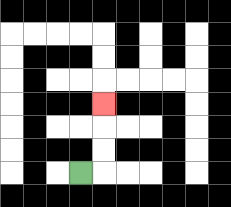{'start': '[3, 7]', 'end': '[4, 4]', 'path_directions': 'R,U,U,U', 'path_coordinates': '[[3, 7], [4, 7], [4, 6], [4, 5], [4, 4]]'}